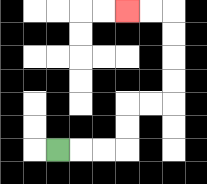{'start': '[2, 6]', 'end': '[5, 0]', 'path_directions': 'R,R,R,U,U,R,R,U,U,U,U,L,L', 'path_coordinates': '[[2, 6], [3, 6], [4, 6], [5, 6], [5, 5], [5, 4], [6, 4], [7, 4], [7, 3], [7, 2], [7, 1], [7, 0], [6, 0], [5, 0]]'}